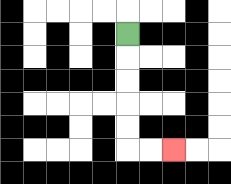{'start': '[5, 1]', 'end': '[7, 6]', 'path_directions': 'D,D,D,D,D,R,R', 'path_coordinates': '[[5, 1], [5, 2], [5, 3], [5, 4], [5, 5], [5, 6], [6, 6], [7, 6]]'}